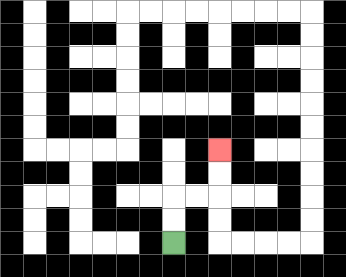{'start': '[7, 10]', 'end': '[9, 6]', 'path_directions': 'U,U,R,R,U,U', 'path_coordinates': '[[7, 10], [7, 9], [7, 8], [8, 8], [9, 8], [9, 7], [9, 6]]'}